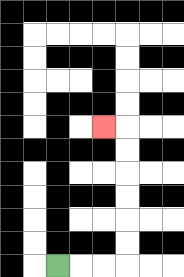{'start': '[2, 11]', 'end': '[4, 5]', 'path_directions': 'R,R,R,U,U,U,U,U,U,L', 'path_coordinates': '[[2, 11], [3, 11], [4, 11], [5, 11], [5, 10], [5, 9], [5, 8], [5, 7], [5, 6], [5, 5], [4, 5]]'}